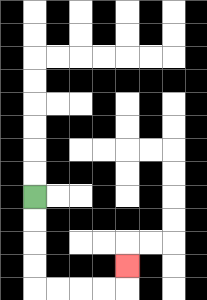{'start': '[1, 8]', 'end': '[5, 11]', 'path_directions': 'D,D,D,D,R,R,R,R,U', 'path_coordinates': '[[1, 8], [1, 9], [1, 10], [1, 11], [1, 12], [2, 12], [3, 12], [4, 12], [5, 12], [5, 11]]'}